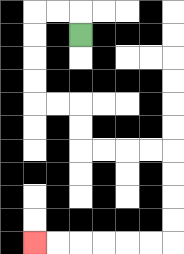{'start': '[3, 1]', 'end': '[1, 10]', 'path_directions': 'U,L,L,D,D,D,D,R,R,D,D,R,R,R,R,D,D,D,D,L,L,L,L,L,L', 'path_coordinates': '[[3, 1], [3, 0], [2, 0], [1, 0], [1, 1], [1, 2], [1, 3], [1, 4], [2, 4], [3, 4], [3, 5], [3, 6], [4, 6], [5, 6], [6, 6], [7, 6], [7, 7], [7, 8], [7, 9], [7, 10], [6, 10], [5, 10], [4, 10], [3, 10], [2, 10], [1, 10]]'}